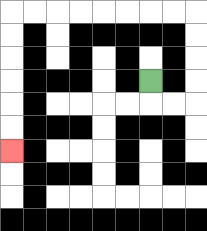{'start': '[6, 3]', 'end': '[0, 6]', 'path_directions': 'D,R,R,U,U,U,U,L,L,L,L,L,L,L,L,D,D,D,D,D,D', 'path_coordinates': '[[6, 3], [6, 4], [7, 4], [8, 4], [8, 3], [8, 2], [8, 1], [8, 0], [7, 0], [6, 0], [5, 0], [4, 0], [3, 0], [2, 0], [1, 0], [0, 0], [0, 1], [0, 2], [0, 3], [0, 4], [0, 5], [0, 6]]'}